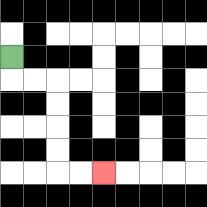{'start': '[0, 2]', 'end': '[4, 7]', 'path_directions': 'D,R,R,D,D,D,D,R,R', 'path_coordinates': '[[0, 2], [0, 3], [1, 3], [2, 3], [2, 4], [2, 5], [2, 6], [2, 7], [3, 7], [4, 7]]'}